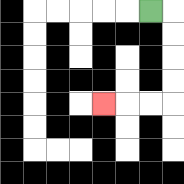{'start': '[6, 0]', 'end': '[4, 4]', 'path_directions': 'R,D,D,D,D,L,L,L', 'path_coordinates': '[[6, 0], [7, 0], [7, 1], [7, 2], [7, 3], [7, 4], [6, 4], [5, 4], [4, 4]]'}